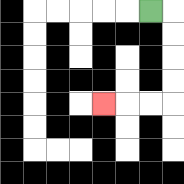{'start': '[6, 0]', 'end': '[4, 4]', 'path_directions': 'R,D,D,D,D,L,L,L', 'path_coordinates': '[[6, 0], [7, 0], [7, 1], [7, 2], [7, 3], [7, 4], [6, 4], [5, 4], [4, 4]]'}